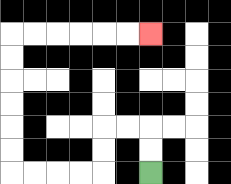{'start': '[6, 7]', 'end': '[6, 1]', 'path_directions': 'U,U,L,L,D,D,L,L,L,L,U,U,U,U,U,U,R,R,R,R,R,R', 'path_coordinates': '[[6, 7], [6, 6], [6, 5], [5, 5], [4, 5], [4, 6], [4, 7], [3, 7], [2, 7], [1, 7], [0, 7], [0, 6], [0, 5], [0, 4], [0, 3], [0, 2], [0, 1], [1, 1], [2, 1], [3, 1], [4, 1], [5, 1], [6, 1]]'}